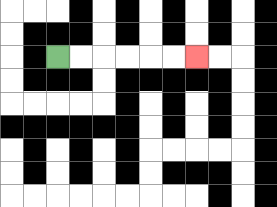{'start': '[2, 2]', 'end': '[8, 2]', 'path_directions': 'R,R,R,R,R,R', 'path_coordinates': '[[2, 2], [3, 2], [4, 2], [5, 2], [6, 2], [7, 2], [8, 2]]'}